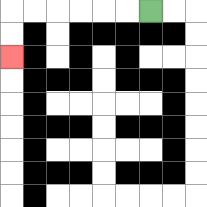{'start': '[6, 0]', 'end': '[0, 2]', 'path_directions': 'L,L,L,L,L,L,D,D', 'path_coordinates': '[[6, 0], [5, 0], [4, 0], [3, 0], [2, 0], [1, 0], [0, 0], [0, 1], [0, 2]]'}